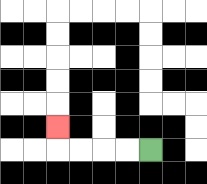{'start': '[6, 6]', 'end': '[2, 5]', 'path_directions': 'L,L,L,L,U', 'path_coordinates': '[[6, 6], [5, 6], [4, 6], [3, 6], [2, 6], [2, 5]]'}